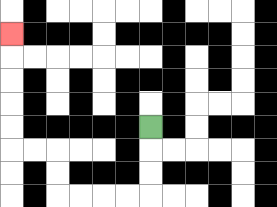{'start': '[6, 5]', 'end': '[0, 1]', 'path_directions': 'D,D,D,L,L,L,L,U,U,L,L,U,U,U,U,U', 'path_coordinates': '[[6, 5], [6, 6], [6, 7], [6, 8], [5, 8], [4, 8], [3, 8], [2, 8], [2, 7], [2, 6], [1, 6], [0, 6], [0, 5], [0, 4], [0, 3], [0, 2], [0, 1]]'}